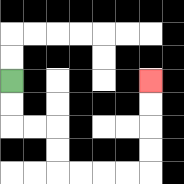{'start': '[0, 3]', 'end': '[6, 3]', 'path_directions': 'D,D,R,R,D,D,R,R,R,R,U,U,U,U', 'path_coordinates': '[[0, 3], [0, 4], [0, 5], [1, 5], [2, 5], [2, 6], [2, 7], [3, 7], [4, 7], [5, 7], [6, 7], [6, 6], [6, 5], [6, 4], [6, 3]]'}